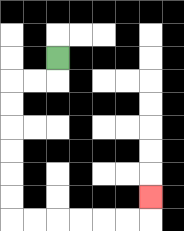{'start': '[2, 2]', 'end': '[6, 8]', 'path_directions': 'D,L,L,D,D,D,D,D,D,R,R,R,R,R,R,U', 'path_coordinates': '[[2, 2], [2, 3], [1, 3], [0, 3], [0, 4], [0, 5], [0, 6], [0, 7], [0, 8], [0, 9], [1, 9], [2, 9], [3, 9], [4, 9], [5, 9], [6, 9], [6, 8]]'}